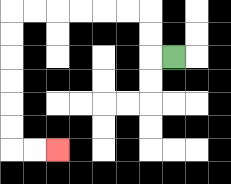{'start': '[7, 2]', 'end': '[2, 6]', 'path_directions': 'L,U,U,L,L,L,L,L,L,D,D,D,D,D,D,R,R', 'path_coordinates': '[[7, 2], [6, 2], [6, 1], [6, 0], [5, 0], [4, 0], [3, 0], [2, 0], [1, 0], [0, 0], [0, 1], [0, 2], [0, 3], [0, 4], [0, 5], [0, 6], [1, 6], [2, 6]]'}